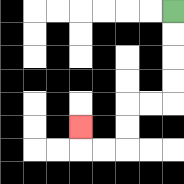{'start': '[7, 0]', 'end': '[3, 5]', 'path_directions': 'D,D,D,D,L,L,D,D,L,L,U', 'path_coordinates': '[[7, 0], [7, 1], [7, 2], [7, 3], [7, 4], [6, 4], [5, 4], [5, 5], [5, 6], [4, 6], [3, 6], [3, 5]]'}